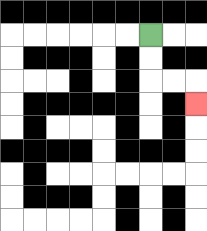{'start': '[6, 1]', 'end': '[8, 4]', 'path_directions': 'D,D,R,R,D', 'path_coordinates': '[[6, 1], [6, 2], [6, 3], [7, 3], [8, 3], [8, 4]]'}